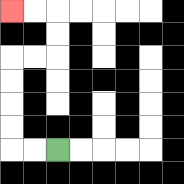{'start': '[2, 6]', 'end': '[0, 0]', 'path_directions': 'L,L,U,U,U,U,R,R,U,U,L,L', 'path_coordinates': '[[2, 6], [1, 6], [0, 6], [0, 5], [0, 4], [0, 3], [0, 2], [1, 2], [2, 2], [2, 1], [2, 0], [1, 0], [0, 0]]'}